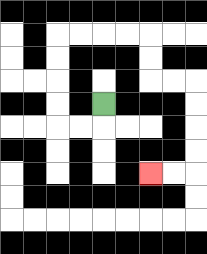{'start': '[4, 4]', 'end': '[6, 7]', 'path_directions': 'D,L,L,U,U,U,U,R,R,R,R,D,D,R,R,D,D,D,D,L,L', 'path_coordinates': '[[4, 4], [4, 5], [3, 5], [2, 5], [2, 4], [2, 3], [2, 2], [2, 1], [3, 1], [4, 1], [5, 1], [6, 1], [6, 2], [6, 3], [7, 3], [8, 3], [8, 4], [8, 5], [8, 6], [8, 7], [7, 7], [6, 7]]'}